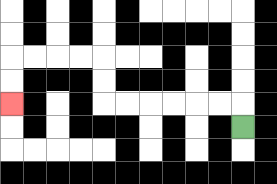{'start': '[10, 5]', 'end': '[0, 4]', 'path_directions': 'U,L,L,L,L,L,L,U,U,L,L,L,L,D,D', 'path_coordinates': '[[10, 5], [10, 4], [9, 4], [8, 4], [7, 4], [6, 4], [5, 4], [4, 4], [4, 3], [4, 2], [3, 2], [2, 2], [1, 2], [0, 2], [0, 3], [0, 4]]'}